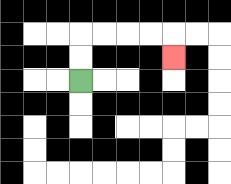{'start': '[3, 3]', 'end': '[7, 2]', 'path_directions': 'U,U,R,R,R,R,D', 'path_coordinates': '[[3, 3], [3, 2], [3, 1], [4, 1], [5, 1], [6, 1], [7, 1], [7, 2]]'}